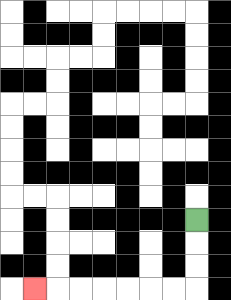{'start': '[8, 9]', 'end': '[1, 12]', 'path_directions': 'D,D,D,L,L,L,L,L,L,L', 'path_coordinates': '[[8, 9], [8, 10], [8, 11], [8, 12], [7, 12], [6, 12], [5, 12], [4, 12], [3, 12], [2, 12], [1, 12]]'}